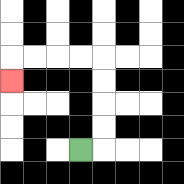{'start': '[3, 6]', 'end': '[0, 3]', 'path_directions': 'R,U,U,U,U,L,L,L,L,D', 'path_coordinates': '[[3, 6], [4, 6], [4, 5], [4, 4], [4, 3], [4, 2], [3, 2], [2, 2], [1, 2], [0, 2], [0, 3]]'}